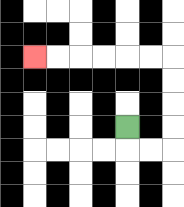{'start': '[5, 5]', 'end': '[1, 2]', 'path_directions': 'D,R,R,U,U,U,U,L,L,L,L,L,L', 'path_coordinates': '[[5, 5], [5, 6], [6, 6], [7, 6], [7, 5], [7, 4], [7, 3], [7, 2], [6, 2], [5, 2], [4, 2], [3, 2], [2, 2], [1, 2]]'}